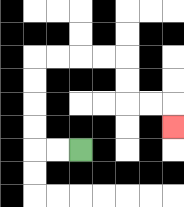{'start': '[3, 6]', 'end': '[7, 5]', 'path_directions': 'L,L,U,U,U,U,R,R,R,R,D,D,R,R,D', 'path_coordinates': '[[3, 6], [2, 6], [1, 6], [1, 5], [1, 4], [1, 3], [1, 2], [2, 2], [3, 2], [4, 2], [5, 2], [5, 3], [5, 4], [6, 4], [7, 4], [7, 5]]'}